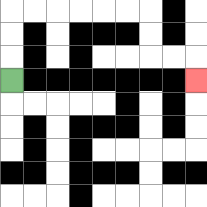{'start': '[0, 3]', 'end': '[8, 3]', 'path_directions': 'U,U,U,R,R,R,R,R,R,D,D,R,R,D', 'path_coordinates': '[[0, 3], [0, 2], [0, 1], [0, 0], [1, 0], [2, 0], [3, 0], [4, 0], [5, 0], [6, 0], [6, 1], [6, 2], [7, 2], [8, 2], [8, 3]]'}